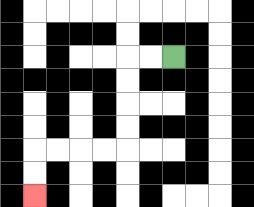{'start': '[7, 2]', 'end': '[1, 8]', 'path_directions': 'L,L,D,D,D,D,L,L,L,L,D,D', 'path_coordinates': '[[7, 2], [6, 2], [5, 2], [5, 3], [5, 4], [5, 5], [5, 6], [4, 6], [3, 6], [2, 6], [1, 6], [1, 7], [1, 8]]'}